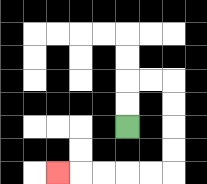{'start': '[5, 5]', 'end': '[2, 7]', 'path_directions': 'U,U,R,R,D,D,D,D,L,L,L,L,L', 'path_coordinates': '[[5, 5], [5, 4], [5, 3], [6, 3], [7, 3], [7, 4], [7, 5], [7, 6], [7, 7], [6, 7], [5, 7], [4, 7], [3, 7], [2, 7]]'}